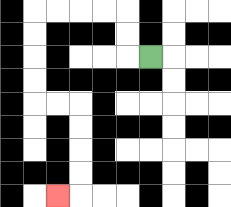{'start': '[6, 2]', 'end': '[2, 8]', 'path_directions': 'L,U,U,L,L,L,L,D,D,D,D,R,R,D,D,D,D,L', 'path_coordinates': '[[6, 2], [5, 2], [5, 1], [5, 0], [4, 0], [3, 0], [2, 0], [1, 0], [1, 1], [1, 2], [1, 3], [1, 4], [2, 4], [3, 4], [3, 5], [3, 6], [3, 7], [3, 8], [2, 8]]'}